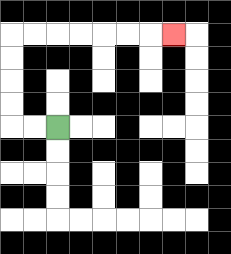{'start': '[2, 5]', 'end': '[7, 1]', 'path_directions': 'L,L,U,U,U,U,R,R,R,R,R,R,R', 'path_coordinates': '[[2, 5], [1, 5], [0, 5], [0, 4], [0, 3], [0, 2], [0, 1], [1, 1], [2, 1], [3, 1], [4, 1], [5, 1], [6, 1], [7, 1]]'}